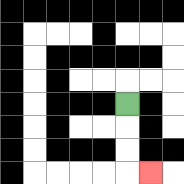{'start': '[5, 4]', 'end': '[6, 7]', 'path_directions': 'D,D,D,R', 'path_coordinates': '[[5, 4], [5, 5], [5, 6], [5, 7], [6, 7]]'}